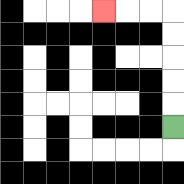{'start': '[7, 5]', 'end': '[4, 0]', 'path_directions': 'U,U,U,U,U,L,L,L', 'path_coordinates': '[[7, 5], [7, 4], [7, 3], [7, 2], [7, 1], [7, 0], [6, 0], [5, 0], [4, 0]]'}